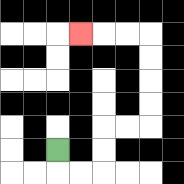{'start': '[2, 6]', 'end': '[3, 1]', 'path_directions': 'D,R,R,U,U,R,R,U,U,U,U,L,L,L', 'path_coordinates': '[[2, 6], [2, 7], [3, 7], [4, 7], [4, 6], [4, 5], [5, 5], [6, 5], [6, 4], [6, 3], [6, 2], [6, 1], [5, 1], [4, 1], [3, 1]]'}